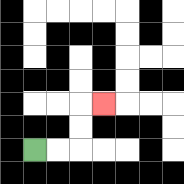{'start': '[1, 6]', 'end': '[4, 4]', 'path_directions': 'R,R,U,U,R', 'path_coordinates': '[[1, 6], [2, 6], [3, 6], [3, 5], [3, 4], [4, 4]]'}